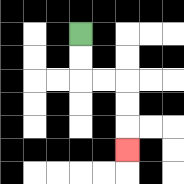{'start': '[3, 1]', 'end': '[5, 6]', 'path_directions': 'D,D,R,R,D,D,D', 'path_coordinates': '[[3, 1], [3, 2], [3, 3], [4, 3], [5, 3], [5, 4], [5, 5], [5, 6]]'}